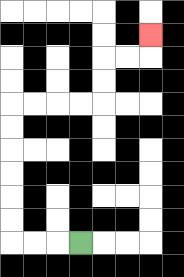{'start': '[3, 10]', 'end': '[6, 1]', 'path_directions': 'L,L,L,U,U,U,U,U,U,R,R,R,R,U,U,R,R,U', 'path_coordinates': '[[3, 10], [2, 10], [1, 10], [0, 10], [0, 9], [0, 8], [0, 7], [0, 6], [0, 5], [0, 4], [1, 4], [2, 4], [3, 4], [4, 4], [4, 3], [4, 2], [5, 2], [6, 2], [6, 1]]'}